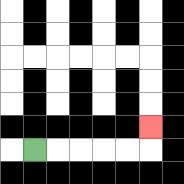{'start': '[1, 6]', 'end': '[6, 5]', 'path_directions': 'R,R,R,R,R,U', 'path_coordinates': '[[1, 6], [2, 6], [3, 6], [4, 6], [5, 6], [6, 6], [6, 5]]'}